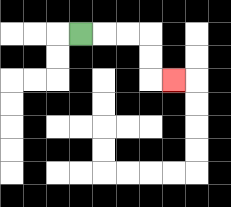{'start': '[3, 1]', 'end': '[7, 3]', 'path_directions': 'R,R,R,D,D,R', 'path_coordinates': '[[3, 1], [4, 1], [5, 1], [6, 1], [6, 2], [6, 3], [7, 3]]'}